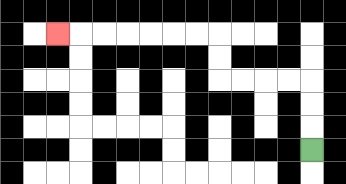{'start': '[13, 6]', 'end': '[2, 1]', 'path_directions': 'U,U,U,L,L,L,L,U,U,L,L,L,L,L,L,L', 'path_coordinates': '[[13, 6], [13, 5], [13, 4], [13, 3], [12, 3], [11, 3], [10, 3], [9, 3], [9, 2], [9, 1], [8, 1], [7, 1], [6, 1], [5, 1], [4, 1], [3, 1], [2, 1]]'}